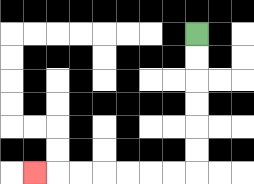{'start': '[8, 1]', 'end': '[1, 7]', 'path_directions': 'D,D,D,D,D,D,L,L,L,L,L,L,L', 'path_coordinates': '[[8, 1], [8, 2], [8, 3], [8, 4], [8, 5], [8, 6], [8, 7], [7, 7], [6, 7], [5, 7], [4, 7], [3, 7], [2, 7], [1, 7]]'}